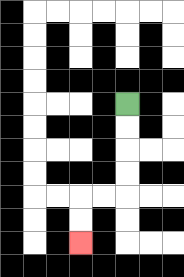{'start': '[5, 4]', 'end': '[3, 10]', 'path_directions': 'D,D,D,D,L,L,D,D', 'path_coordinates': '[[5, 4], [5, 5], [5, 6], [5, 7], [5, 8], [4, 8], [3, 8], [3, 9], [3, 10]]'}